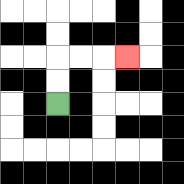{'start': '[2, 4]', 'end': '[5, 2]', 'path_directions': 'U,U,R,R,R', 'path_coordinates': '[[2, 4], [2, 3], [2, 2], [3, 2], [4, 2], [5, 2]]'}